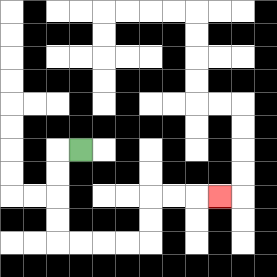{'start': '[3, 6]', 'end': '[9, 8]', 'path_directions': 'L,D,D,D,D,R,R,R,R,U,U,R,R,R', 'path_coordinates': '[[3, 6], [2, 6], [2, 7], [2, 8], [2, 9], [2, 10], [3, 10], [4, 10], [5, 10], [6, 10], [6, 9], [6, 8], [7, 8], [8, 8], [9, 8]]'}